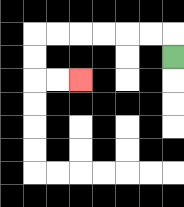{'start': '[7, 2]', 'end': '[3, 3]', 'path_directions': 'U,L,L,L,L,L,L,D,D,R,R', 'path_coordinates': '[[7, 2], [7, 1], [6, 1], [5, 1], [4, 1], [3, 1], [2, 1], [1, 1], [1, 2], [1, 3], [2, 3], [3, 3]]'}